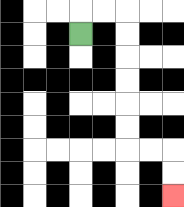{'start': '[3, 1]', 'end': '[7, 8]', 'path_directions': 'U,R,R,D,D,D,D,D,D,R,R,D,D', 'path_coordinates': '[[3, 1], [3, 0], [4, 0], [5, 0], [5, 1], [5, 2], [5, 3], [5, 4], [5, 5], [5, 6], [6, 6], [7, 6], [7, 7], [7, 8]]'}